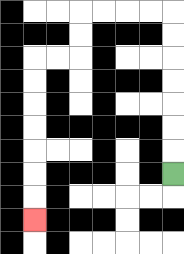{'start': '[7, 7]', 'end': '[1, 9]', 'path_directions': 'U,U,U,U,U,U,U,L,L,L,L,D,D,L,L,D,D,D,D,D,D,D', 'path_coordinates': '[[7, 7], [7, 6], [7, 5], [7, 4], [7, 3], [7, 2], [7, 1], [7, 0], [6, 0], [5, 0], [4, 0], [3, 0], [3, 1], [3, 2], [2, 2], [1, 2], [1, 3], [1, 4], [1, 5], [1, 6], [1, 7], [1, 8], [1, 9]]'}